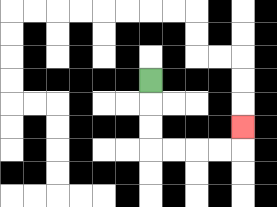{'start': '[6, 3]', 'end': '[10, 5]', 'path_directions': 'D,D,D,R,R,R,R,U', 'path_coordinates': '[[6, 3], [6, 4], [6, 5], [6, 6], [7, 6], [8, 6], [9, 6], [10, 6], [10, 5]]'}